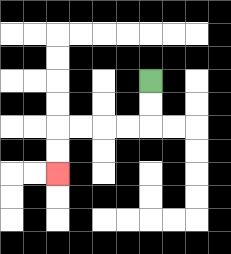{'start': '[6, 3]', 'end': '[2, 7]', 'path_directions': 'D,D,L,L,L,L,D,D', 'path_coordinates': '[[6, 3], [6, 4], [6, 5], [5, 5], [4, 5], [3, 5], [2, 5], [2, 6], [2, 7]]'}